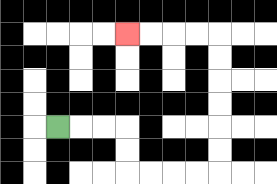{'start': '[2, 5]', 'end': '[5, 1]', 'path_directions': 'R,R,R,D,D,R,R,R,R,U,U,U,U,U,U,L,L,L,L', 'path_coordinates': '[[2, 5], [3, 5], [4, 5], [5, 5], [5, 6], [5, 7], [6, 7], [7, 7], [8, 7], [9, 7], [9, 6], [9, 5], [9, 4], [9, 3], [9, 2], [9, 1], [8, 1], [7, 1], [6, 1], [5, 1]]'}